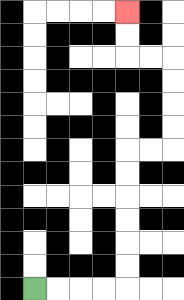{'start': '[1, 12]', 'end': '[5, 0]', 'path_directions': 'R,R,R,R,U,U,U,U,U,U,R,R,U,U,U,U,L,L,U,U', 'path_coordinates': '[[1, 12], [2, 12], [3, 12], [4, 12], [5, 12], [5, 11], [5, 10], [5, 9], [5, 8], [5, 7], [5, 6], [6, 6], [7, 6], [7, 5], [7, 4], [7, 3], [7, 2], [6, 2], [5, 2], [5, 1], [5, 0]]'}